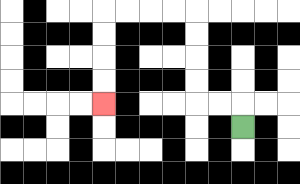{'start': '[10, 5]', 'end': '[4, 4]', 'path_directions': 'U,L,L,U,U,U,U,L,L,L,L,D,D,D,D', 'path_coordinates': '[[10, 5], [10, 4], [9, 4], [8, 4], [8, 3], [8, 2], [8, 1], [8, 0], [7, 0], [6, 0], [5, 0], [4, 0], [4, 1], [4, 2], [4, 3], [4, 4]]'}